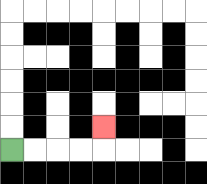{'start': '[0, 6]', 'end': '[4, 5]', 'path_directions': 'R,R,R,R,U', 'path_coordinates': '[[0, 6], [1, 6], [2, 6], [3, 6], [4, 6], [4, 5]]'}